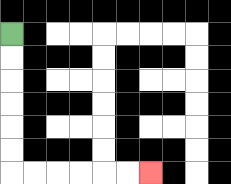{'start': '[0, 1]', 'end': '[6, 7]', 'path_directions': 'D,D,D,D,D,D,R,R,R,R,R,R', 'path_coordinates': '[[0, 1], [0, 2], [0, 3], [0, 4], [0, 5], [0, 6], [0, 7], [1, 7], [2, 7], [3, 7], [4, 7], [5, 7], [6, 7]]'}